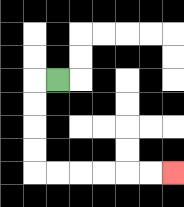{'start': '[2, 3]', 'end': '[7, 7]', 'path_directions': 'L,D,D,D,D,R,R,R,R,R,R', 'path_coordinates': '[[2, 3], [1, 3], [1, 4], [1, 5], [1, 6], [1, 7], [2, 7], [3, 7], [4, 7], [5, 7], [6, 7], [7, 7]]'}